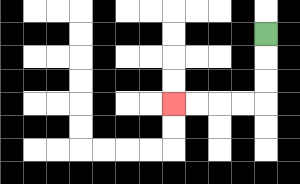{'start': '[11, 1]', 'end': '[7, 4]', 'path_directions': 'D,D,D,L,L,L,L', 'path_coordinates': '[[11, 1], [11, 2], [11, 3], [11, 4], [10, 4], [9, 4], [8, 4], [7, 4]]'}